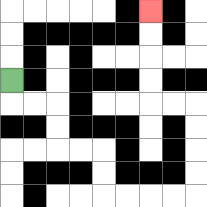{'start': '[0, 3]', 'end': '[6, 0]', 'path_directions': 'D,R,R,D,D,R,R,D,D,R,R,R,R,U,U,U,U,L,L,U,U,U,U', 'path_coordinates': '[[0, 3], [0, 4], [1, 4], [2, 4], [2, 5], [2, 6], [3, 6], [4, 6], [4, 7], [4, 8], [5, 8], [6, 8], [7, 8], [8, 8], [8, 7], [8, 6], [8, 5], [8, 4], [7, 4], [6, 4], [6, 3], [6, 2], [6, 1], [6, 0]]'}